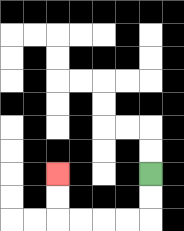{'start': '[6, 7]', 'end': '[2, 7]', 'path_directions': 'D,D,L,L,L,L,U,U', 'path_coordinates': '[[6, 7], [6, 8], [6, 9], [5, 9], [4, 9], [3, 9], [2, 9], [2, 8], [2, 7]]'}